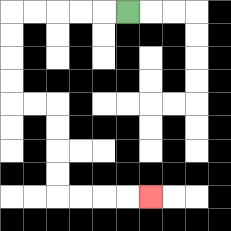{'start': '[5, 0]', 'end': '[6, 8]', 'path_directions': 'L,L,L,L,L,D,D,D,D,R,R,D,D,D,D,R,R,R,R', 'path_coordinates': '[[5, 0], [4, 0], [3, 0], [2, 0], [1, 0], [0, 0], [0, 1], [0, 2], [0, 3], [0, 4], [1, 4], [2, 4], [2, 5], [2, 6], [2, 7], [2, 8], [3, 8], [4, 8], [5, 8], [6, 8]]'}